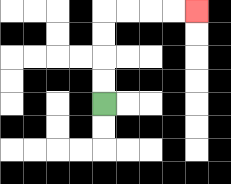{'start': '[4, 4]', 'end': '[8, 0]', 'path_directions': 'U,U,U,U,R,R,R,R', 'path_coordinates': '[[4, 4], [4, 3], [4, 2], [4, 1], [4, 0], [5, 0], [6, 0], [7, 0], [8, 0]]'}